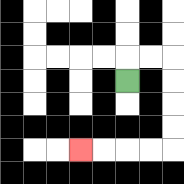{'start': '[5, 3]', 'end': '[3, 6]', 'path_directions': 'U,R,R,D,D,D,D,L,L,L,L', 'path_coordinates': '[[5, 3], [5, 2], [6, 2], [7, 2], [7, 3], [7, 4], [7, 5], [7, 6], [6, 6], [5, 6], [4, 6], [3, 6]]'}